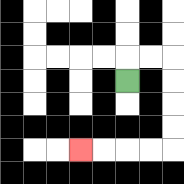{'start': '[5, 3]', 'end': '[3, 6]', 'path_directions': 'U,R,R,D,D,D,D,L,L,L,L', 'path_coordinates': '[[5, 3], [5, 2], [6, 2], [7, 2], [7, 3], [7, 4], [7, 5], [7, 6], [6, 6], [5, 6], [4, 6], [3, 6]]'}